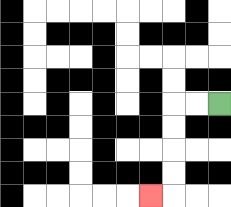{'start': '[9, 4]', 'end': '[6, 8]', 'path_directions': 'L,L,D,D,D,D,L', 'path_coordinates': '[[9, 4], [8, 4], [7, 4], [7, 5], [7, 6], [7, 7], [7, 8], [6, 8]]'}